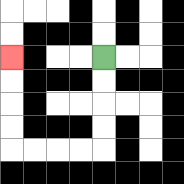{'start': '[4, 2]', 'end': '[0, 2]', 'path_directions': 'D,D,D,D,L,L,L,L,U,U,U,U', 'path_coordinates': '[[4, 2], [4, 3], [4, 4], [4, 5], [4, 6], [3, 6], [2, 6], [1, 6], [0, 6], [0, 5], [0, 4], [0, 3], [0, 2]]'}